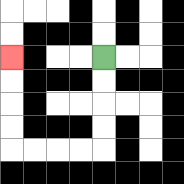{'start': '[4, 2]', 'end': '[0, 2]', 'path_directions': 'D,D,D,D,L,L,L,L,U,U,U,U', 'path_coordinates': '[[4, 2], [4, 3], [4, 4], [4, 5], [4, 6], [3, 6], [2, 6], [1, 6], [0, 6], [0, 5], [0, 4], [0, 3], [0, 2]]'}